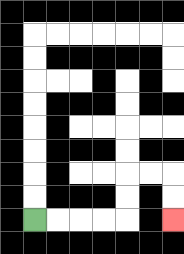{'start': '[1, 9]', 'end': '[7, 9]', 'path_directions': 'R,R,R,R,U,U,R,R,D,D', 'path_coordinates': '[[1, 9], [2, 9], [3, 9], [4, 9], [5, 9], [5, 8], [5, 7], [6, 7], [7, 7], [7, 8], [7, 9]]'}